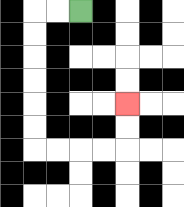{'start': '[3, 0]', 'end': '[5, 4]', 'path_directions': 'L,L,D,D,D,D,D,D,R,R,R,R,U,U', 'path_coordinates': '[[3, 0], [2, 0], [1, 0], [1, 1], [1, 2], [1, 3], [1, 4], [1, 5], [1, 6], [2, 6], [3, 6], [4, 6], [5, 6], [5, 5], [5, 4]]'}